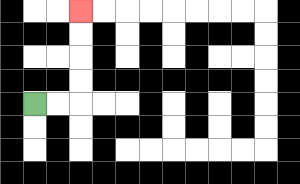{'start': '[1, 4]', 'end': '[3, 0]', 'path_directions': 'R,R,U,U,U,U', 'path_coordinates': '[[1, 4], [2, 4], [3, 4], [3, 3], [3, 2], [3, 1], [3, 0]]'}